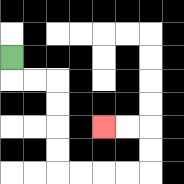{'start': '[0, 2]', 'end': '[4, 5]', 'path_directions': 'D,R,R,D,D,D,D,R,R,R,R,U,U,L,L', 'path_coordinates': '[[0, 2], [0, 3], [1, 3], [2, 3], [2, 4], [2, 5], [2, 6], [2, 7], [3, 7], [4, 7], [5, 7], [6, 7], [6, 6], [6, 5], [5, 5], [4, 5]]'}